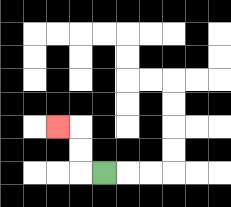{'start': '[4, 7]', 'end': '[2, 5]', 'path_directions': 'L,U,U,L', 'path_coordinates': '[[4, 7], [3, 7], [3, 6], [3, 5], [2, 5]]'}